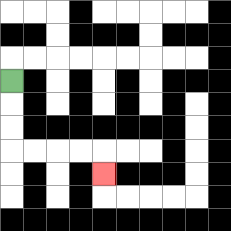{'start': '[0, 3]', 'end': '[4, 7]', 'path_directions': 'D,D,D,R,R,R,R,D', 'path_coordinates': '[[0, 3], [0, 4], [0, 5], [0, 6], [1, 6], [2, 6], [3, 6], [4, 6], [4, 7]]'}